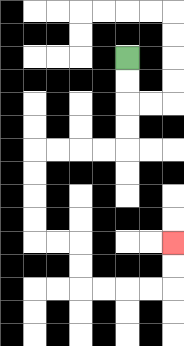{'start': '[5, 2]', 'end': '[7, 10]', 'path_directions': 'D,D,D,D,L,L,L,L,D,D,D,D,R,R,D,D,R,R,R,R,U,U', 'path_coordinates': '[[5, 2], [5, 3], [5, 4], [5, 5], [5, 6], [4, 6], [3, 6], [2, 6], [1, 6], [1, 7], [1, 8], [1, 9], [1, 10], [2, 10], [3, 10], [3, 11], [3, 12], [4, 12], [5, 12], [6, 12], [7, 12], [7, 11], [7, 10]]'}